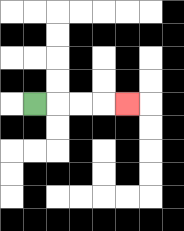{'start': '[1, 4]', 'end': '[5, 4]', 'path_directions': 'R,R,R,R', 'path_coordinates': '[[1, 4], [2, 4], [3, 4], [4, 4], [5, 4]]'}